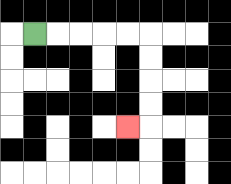{'start': '[1, 1]', 'end': '[5, 5]', 'path_directions': 'R,R,R,R,R,D,D,D,D,L', 'path_coordinates': '[[1, 1], [2, 1], [3, 1], [4, 1], [5, 1], [6, 1], [6, 2], [6, 3], [6, 4], [6, 5], [5, 5]]'}